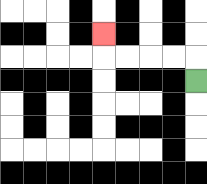{'start': '[8, 3]', 'end': '[4, 1]', 'path_directions': 'U,L,L,L,L,U', 'path_coordinates': '[[8, 3], [8, 2], [7, 2], [6, 2], [5, 2], [4, 2], [4, 1]]'}